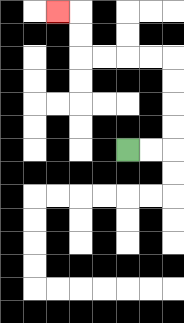{'start': '[5, 6]', 'end': '[2, 0]', 'path_directions': 'R,R,U,U,U,U,L,L,L,L,U,U,L', 'path_coordinates': '[[5, 6], [6, 6], [7, 6], [7, 5], [7, 4], [7, 3], [7, 2], [6, 2], [5, 2], [4, 2], [3, 2], [3, 1], [3, 0], [2, 0]]'}